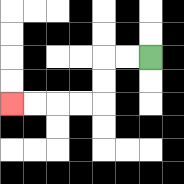{'start': '[6, 2]', 'end': '[0, 4]', 'path_directions': 'L,L,D,D,L,L,L,L', 'path_coordinates': '[[6, 2], [5, 2], [4, 2], [4, 3], [4, 4], [3, 4], [2, 4], [1, 4], [0, 4]]'}